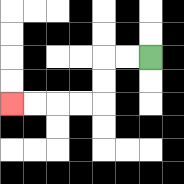{'start': '[6, 2]', 'end': '[0, 4]', 'path_directions': 'L,L,D,D,L,L,L,L', 'path_coordinates': '[[6, 2], [5, 2], [4, 2], [4, 3], [4, 4], [3, 4], [2, 4], [1, 4], [0, 4]]'}